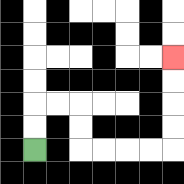{'start': '[1, 6]', 'end': '[7, 2]', 'path_directions': 'U,U,R,R,D,D,R,R,R,R,U,U,U,U', 'path_coordinates': '[[1, 6], [1, 5], [1, 4], [2, 4], [3, 4], [3, 5], [3, 6], [4, 6], [5, 6], [6, 6], [7, 6], [7, 5], [7, 4], [7, 3], [7, 2]]'}